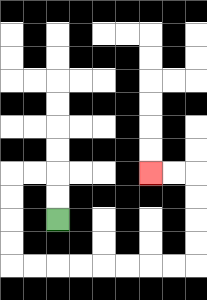{'start': '[2, 9]', 'end': '[6, 7]', 'path_directions': 'U,U,L,L,D,D,D,D,R,R,R,R,R,R,R,R,U,U,U,U,L,L', 'path_coordinates': '[[2, 9], [2, 8], [2, 7], [1, 7], [0, 7], [0, 8], [0, 9], [0, 10], [0, 11], [1, 11], [2, 11], [3, 11], [4, 11], [5, 11], [6, 11], [7, 11], [8, 11], [8, 10], [8, 9], [8, 8], [8, 7], [7, 7], [6, 7]]'}